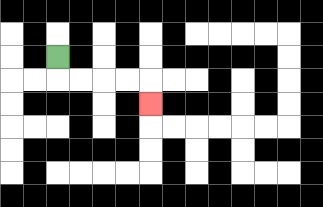{'start': '[2, 2]', 'end': '[6, 4]', 'path_directions': 'D,R,R,R,R,D', 'path_coordinates': '[[2, 2], [2, 3], [3, 3], [4, 3], [5, 3], [6, 3], [6, 4]]'}